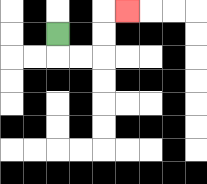{'start': '[2, 1]', 'end': '[5, 0]', 'path_directions': 'D,R,R,U,U,R', 'path_coordinates': '[[2, 1], [2, 2], [3, 2], [4, 2], [4, 1], [4, 0], [5, 0]]'}